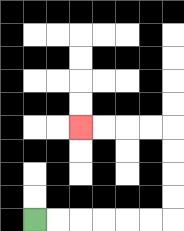{'start': '[1, 9]', 'end': '[3, 5]', 'path_directions': 'R,R,R,R,R,R,U,U,U,U,L,L,L,L', 'path_coordinates': '[[1, 9], [2, 9], [3, 9], [4, 9], [5, 9], [6, 9], [7, 9], [7, 8], [7, 7], [7, 6], [7, 5], [6, 5], [5, 5], [4, 5], [3, 5]]'}